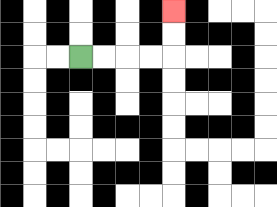{'start': '[3, 2]', 'end': '[7, 0]', 'path_directions': 'R,R,R,R,U,U', 'path_coordinates': '[[3, 2], [4, 2], [5, 2], [6, 2], [7, 2], [7, 1], [7, 0]]'}